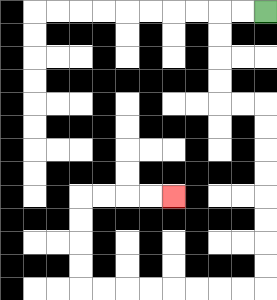{'start': '[11, 0]', 'end': '[7, 8]', 'path_directions': 'L,L,D,D,D,D,R,R,D,D,D,D,D,D,D,D,L,L,L,L,L,L,L,L,U,U,U,U,R,R,R,R', 'path_coordinates': '[[11, 0], [10, 0], [9, 0], [9, 1], [9, 2], [9, 3], [9, 4], [10, 4], [11, 4], [11, 5], [11, 6], [11, 7], [11, 8], [11, 9], [11, 10], [11, 11], [11, 12], [10, 12], [9, 12], [8, 12], [7, 12], [6, 12], [5, 12], [4, 12], [3, 12], [3, 11], [3, 10], [3, 9], [3, 8], [4, 8], [5, 8], [6, 8], [7, 8]]'}